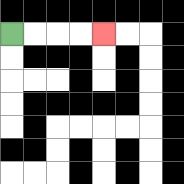{'start': '[0, 1]', 'end': '[4, 1]', 'path_directions': 'R,R,R,R', 'path_coordinates': '[[0, 1], [1, 1], [2, 1], [3, 1], [4, 1]]'}